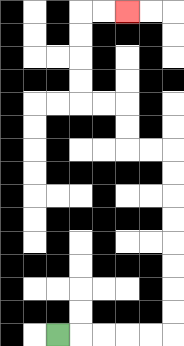{'start': '[2, 14]', 'end': '[5, 0]', 'path_directions': 'R,R,R,R,R,U,U,U,U,U,U,U,U,L,L,U,U,L,L,U,U,U,U,R,R', 'path_coordinates': '[[2, 14], [3, 14], [4, 14], [5, 14], [6, 14], [7, 14], [7, 13], [7, 12], [7, 11], [7, 10], [7, 9], [7, 8], [7, 7], [7, 6], [6, 6], [5, 6], [5, 5], [5, 4], [4, 4], [3, 4], [3, 3], [3, 2], [3, 1], [3, 0], [4, 0], [5, 0]]'}